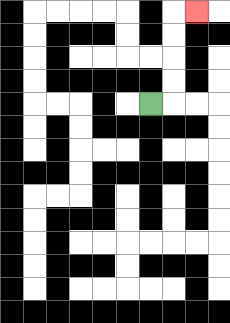{'start': '[6, 4]', 'end': '[8, 0]', 'path_directions': 'R,U,U,U,U,R', 'path_coordinates': '[[6, 4], [7, 4], [7, 3], [7, 2], [7, 1], [7, 0], [8, 0]]'}